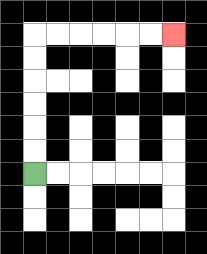{'start': '[1, 7]', 'end': '[7, 1]', 'path_directions': 'U,U,U,U,U,U,R,R,R,R,R,R', 'path_coordinates': '[[1, 7], [1, 6], [1, 5], [1, 4], [1, 3], [1, 2], [1, 1], [2, 1], [3, 1], [4, 1], [5, 1], [6, 1], [7, 1]]'}